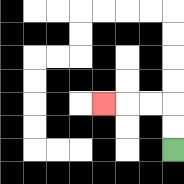{'start': '[7, 6]', 'end': '[4, 4]', 'path_directions': 'U,U,L,L,L', 'path_coordinates': '[[7, 6], [7, 5], [7, 4], [6, 4], [5, 4], [4, 4]]'}